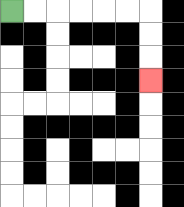{'start': '[0, 0]', 'end': '[6, 3]', 'path_directions': 'R,R,R,R,R,R,D,D,D', 'path_coordinates': '[[0, 0], [1, 0], [2, 0], [3, 0], [4, 0], [5, 0], [6, 0], [6, 1], [6, 2], [6, 3]]'}